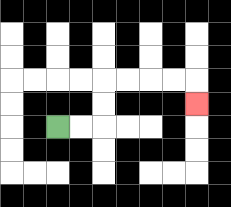{'start': '[2, 5]', 'end': '[8, 4]', 'path_directions': 'R,R,U,U,R,R,R,R,D', 'path_coordinates': '[[2, 5], [3, 5], [4, 5], [4, 4], [4, 3], [5, 3], [6, 3], [7, 3], [8, 3], [8, 4]]'}